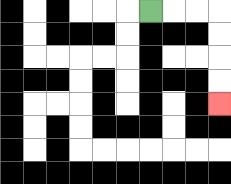{'start': '[6, 0]', 'end': '[9, 4]', 'path_directions': 'R,R,R,D,D,D,D', 'path_coordinates': '[[6, 0], [7, 0], [8, 0], [9, 0], [9, 1], [9, 2], [9, 3], [9, 4]]'}